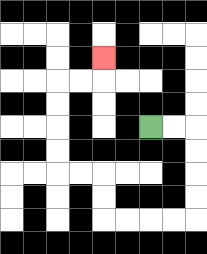{'start': '[6, 5]', 'end': '[4, 2]', 'path_directions': 'R,R,D,D,D,D,L,L,L,L,U,U,L,L,U,U,U,U,R,R,U', 'path_coordinates': '[[6, 5], [7, 5], [8, 5], [8, 6], [8, 7], [8, 8], [8, 9], [7, 9], [6, 9], [5, 9], [4, 9], [4, 8], [4, 7], [3, 7], [2, 7], [2, 6], [2, 5], [2, 4], [2, 3], [3, 3], [4, 3], [4, 2]]'}